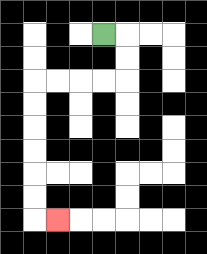{'start': '[4, 1]', 'end': '[2, 9]', 'path_directions': 'R,D,D,L,L,L,L,D,D,D,D,D,D,R', 'path_coordinates': '[[4, 1], [5, 1], [5, 2], [5, 3], [4, 3], [3, 3], [2, 3], [1, 3], [1, 4], [1, 5], [1, 6], [1, 7], [1, 8], [1, 9], [2, 9]]'}